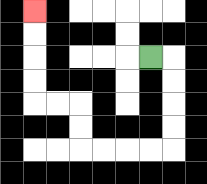{'start': '[6, 2]', 'end': '[1, 0]', 'path_directions': 'R,D,D,D,D,L,L,L,L,U,U,L,L,U,U,U,U', 'path_coordinates': '[[6, 2], [7, 2], [7, 3], [7, 4], [7, 5], [7, 6], [6, 6], [5, 6], [4, 6], [3, 6], [3, 5], [3, 4], [2, 4], [1, 4], [1, 3], [1, 2], [1, 1], [1, 0]]'}